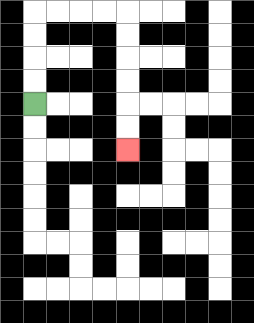{'start': '[1, 4]', 'end': '[5, 6]', 'path_directions': 'U,U,U,U,R,R,R,R,D,D,D,D,D,D', 'path_coordinates': '[[1, 4], [1, 3], [1, 2], [1, 1], [1, 0], [2, 0], [3, 0], [4, 0], [5, 0], [5, 1], [5, 2], [5, 3], [5, 4], [5, 5], [5, 6]]'}